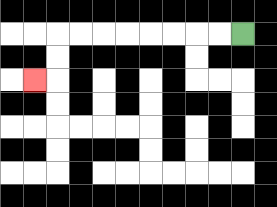{'start': '[10, 1]', 'end': '[1, 3]', 'path_directions': 'L,L,L,L,L,L,L,L,D,D,L', 'path_coordinates': '[[10, 1], [9, 1], [8, 1], [7, 1], [6, 1], [5, 1], [4, 1], [3, 1], [2, 1], [2, 2], [2, 3], [1, 3]]'}